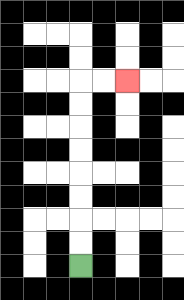{'start': '[3, 11]', 'end': '[5, 3]', 'path_directions': 'U,U,U,U,U,U,U,U,R,R', 'path_coordinates': '[[3, 11], [3, 10], [3, 9], [3, 8], [3, 7], [3, 6], [3, 5], [3, 4], [3, 3], [4, 3], [5, 3]]'}